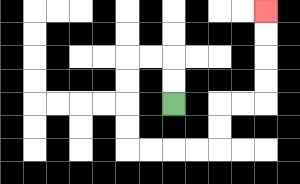{'start': '[7, 4]', 'end': '[11, 0]', 'path_directions': 'U,U,L,L,D,D,D,D,R,R,R,R,U,U,R,R,U,U,U,U', 'path_coordinates': '[[7, 4], [7, 3], [7, 2], [6, 2], [5, 2], [5, 3], [5, 4], [5, 5], [5, 6], [6, 6], [7, 6], [8, 6], [9, 6], [9, 5], [9, 4], [10, 4], [11, 4], [11, 3], [11, 2], [11, 1], [11, 0]]'}